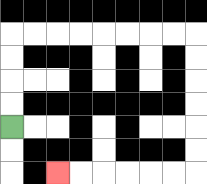{'start': '[0, 5]', 'end': '[2, 7]', 'path_directions': 'U,U,U,U,R,R,R,R,R,R,R,R,D,D,D,D,D,D,L,L,L,L,L,L', 'path_coordinates': '[[0, 5], [0, 4], [0, 3], [0, 2], [0, 1], [1, 1], [2, 1], [3, 1], [4, 1], [5, 1], [6, 1], [7, 1], [8, 1], [8, 2], [8, 3], [8, 4], [8, 5], [8, 6], [8, 7], [7, 7], [6, 7], [5, 7], [4, 7], [3, 7], [2, 7]]'}